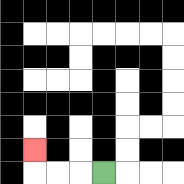{'start': '[4, 7]', 'end': '[1, 6]', 'path_directions': 'L,L,L,U', 'path_coordinates': '[[4, 7], [3, 7], [2, 7], [1, 7], [1, 6]]'}